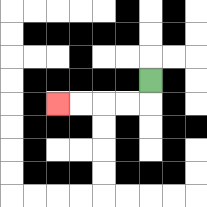{'start': '[6, 3]', 'end': '[2, 4]', 'path_directions': 'D,L,L,L,L', 'path_coordinates': '[[6, 3], [6, 4], [5, 4], [4, 4], [3, 4], [2, 4]]'}